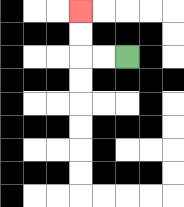{'start': '[5, 2]', 'end': '[3, 0]', 'path_directions': 'L,L,U,U', 'path_coordinates': '[[5, 2], [4, 2], [3, 2], [3, 1], [3, 0]]'}